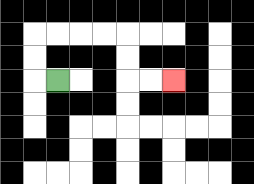{'start': '[2, 3]', 'end': '[7, 3]', 'path_directions': 'L,U,U,R,R,R,R,D,D,R,R', 'path_coordinates': '[[2, 3], [1, 3], [1, 2], [1, 1], [2, 1], [3, 1], [4, 1], [5, 1], [5, 2], [5, 3], [6, 3], [7, 3]]'}